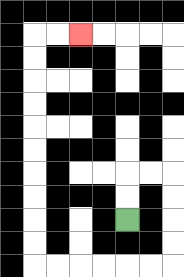{'start': '[5, 9]', 'end': '[3, 1]', 'path_directions': 'U,U,R,R,D,D,D,D,L,L,L,L,L,L,U,U,U,U,U,U,U,U,U,U,R,R', 'path_coordinates': '[[5, 9], [5, 8], [5, 7], [6, 7], [7, 7], [7, 8], [7, 9], [7, 10], [7, 11], [6, 11], [5, 11], [4, 11], [3, 11], [2, 11], [1, 11], [1, 10], [1, 9], [1, 8], [1, 7], [1, 6], [1, 5], [1, 4], [1, 3], [1, 2], [1, 1], [2, 1], [3, 1]]'}